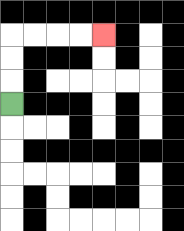{'start': '[0, 4]', 'end': '[4, 1]', 'path_directions': 'U,U,U,R,R,R,R', 'path_coordinates': '[[0, 4], [0, 3], [0, 2], [0, 1], [1, 1], [2, 1], [3, 1], [4, 1]]'}